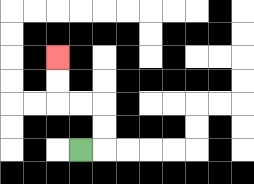{'start': '[3, 6]', 'end': '[2, 2]', 'path_directions': 'R,U,U,L,L,U,U', 'path_coordinates': '[[3, 6], [4, 6], [4, 5], [4, 4], [3, 4], [2, 4], [2, 3], [2, 2]]'}